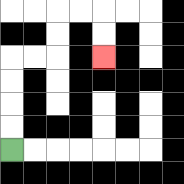{'start': '[0, 6]', 'end': '[4, 2]', 'path_directions': 'U,U,U,U,R,R,U,U,R,R,D,D', 'path_coordinates': '[[0, 6], [0, 5], [0, 4], [0, 3], [0, 2], [1, 2], [2, 2], [2, 1], [2, 0], [3, 0], [4, 0], [4, 1], [4, 2]]'}